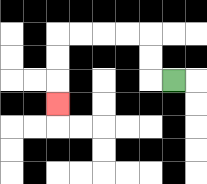{'start': '[7, 3]', 'end': '[2, 4]', 'path_directions': 'L,U,U,L,L,L,L,D,D,D', 'path_coordinates': '[[7, 3], [6, 3], [6, 2], [6, 1], [5, 1], [4, 1], [3, 1], [2, 1], [2, 2], [2, 3], [2, 4]]'}